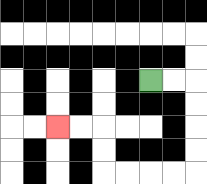{'start': '[6, 3]', 'end': '[2, 5]', 'path_directions': 'R,R,D,D,D,D,L,L,L,L,U,U,L,L', 'path_coordinates': '[[6, 3], [7, 3], [8, 3], [8, 4], [8, 5], [8, 6], [8, 7], [7, 7], [6, 7], [5, 7], [4, 7], [4, 6], [4, 5], [3, 5], [2, 5]]'}